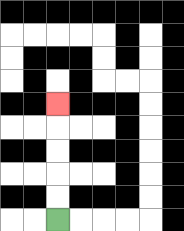{'start': '[2, 9]', 'end': '[2, 4]', 'path_directions': 'U,U,U,U,U', 'path_coordinates': '[[2, 9], [2, 8], [2, 7], [2, 6], [2, 5], [2, 4]]'}